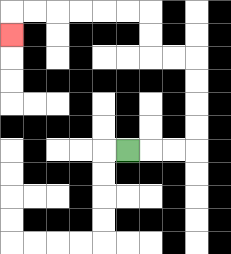{'start': '[5, 6]', 'end': '[0, 1]', 'path_directions': 'R,R,R,U,U,U,U,L,L,U,U,L,L,L,L,L,L,D', 'path_coordinates': '[[5, 6], [6, 6], [7, 6], [8, 6], [8, 5], [8, 4], [8, 3], [8, 2], [7, 2], [6, 2], [6, 1], [6, 0], [5, 0], [4, 0], [3, 0], [2, 0], [1, 0], [0, 0], [0, 1]]'}